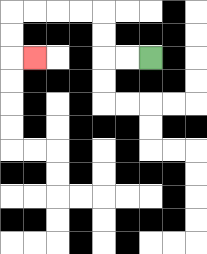{'start': '[6, 2]', 'end': '[1, 2]', 'path_directions': 'L,L,U,U,L,L,L,L,D,D,R', 'path_coordinates': '[[6, 2], [5, 2], [4, 2], [4, 1], [4, 0], [3, 0], [2, 0], [1, 0], [0, 0], [0, 1], [0, 2], [1, 2]]'}